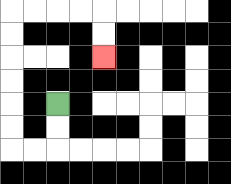{'start': '[2, 4]', 'end': '[4, 2]', 'path_directions': 'D,D,L,L,U,U,U,U,U,U,R,R,R,R,D,D', 'path_coordinates': '[[2, 4], [2, 5], [2, 6], [1, 6], [0, 6], [0, 5], [0, 4], [0, 3], [0, 2], [0, 1], [0, 0], [1, 0], [2, 0], [3, 0], [4, 0], [4, 1], [4, 2]]'}